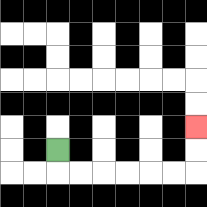{'start': '[2, 6]', 'end': '[8, 5]', 'path_directions': 'D,R,R,R,R,R,R,U,U', 'path_coordinates': '[[2, 6], [2, 7], [3, 7], [4, 7], [5, 7], [6, 7], [7, 7], [8, 7], [8, 6], [8, 5]]'}